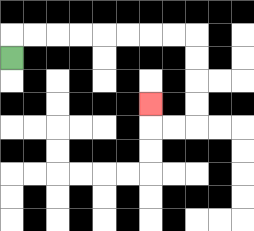{'start': '[0, 2]', 'end': '[6, 4]', 'path_directions': 'U,R,R,R,R,R,R,R,R,D,D,D,D,L,L,U', 'path_coordinates': '[[0, 2], [0, 1], [1, 1], [2, 1], [3, 1], [4, 1], [5, 1], [6, 1], [7, 1], [8, 1], [8, 2], [8, 3], [8, 4], [8, 5], [7, 5], [6, 5], [6, 4]]'}